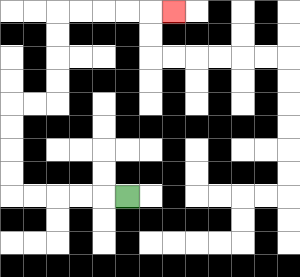{'start': '[5, 8]', 'end': '[7, 0]', 'path_directions': 'L,L,L,L,L,U,U,U,U,R,R,U,U,U,U,R,R,R,R,R', 'path_coordinates': '[[5, 8], [4, 8], [3, 8], [2, 8], [1, 8], [0, 8], [0, 7], [0, 6], [0, 5], [0, 4], [1, 4], [2, 4], [2, 3], [2, 2], [2, 1], [2, 0], [3, 0], [4, 0], [5, 0], [6, 0], [7, 0]]'}